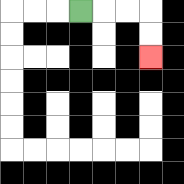{'start': '[3, 0]', 'end': '[6, 2]', 'path_directions': 'R,R,R,D,D', 'path_coordinates': '[[3, 0], [4, 0], [5, 0], [6, 0], [6, 1], [6, 2]]'}